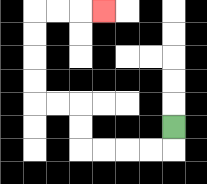{'start': '[7, 5]', 'end': '[4, 0]', 'path_directions': 'D,L,L,L,L,U,U,L,L,U,U,U,U,R,R,R', 'path_coordinates': '[[7, 5], [7, 6], [6, 6], [5, 6], [4, 6], [3, 6], [3, 5], [3, 4], [2, 4], [1, 4], [1, 3], [1, 2], [1, 1], [1, 0], [2, 0], [3, 0], [4, 0]]'}